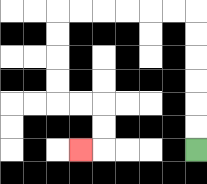{'start': '[8, 6]', 'end': '[3, 6]', 'path_directions': 'U,U,U,U,U,U,L,L,L,L,L,L,D,D,D,D,R,R,D,D,L', 'path_coordinates': '[[8, 6], [8, 5], [8, 4], [8, 3], [8, 2], [8, 1], [8, 0], [7, 0], [6, 0], [5, 0], [4, 0], [3, 0], [2, 0], [2, 1], [2, 2], [2, 3], [2, 4], [3, 4], [4, 4], [4, 5], [4, 6], [3, 6]]'}